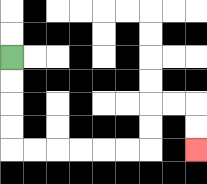{'start': '[0, 2]', 'end': '[8, 6]', 'path_directions': 'D,D,D,D,R,R,R,R,R,R,U,U,R,R,D,D', 'path_coordinates': '[[0, 2], [0, 3], [0, 4], [0, 5], [0, 6], [1, 6], [2, 6], [3, 6], [4, 6], [5, 6], [6, 6], [6, 5], [6, 4], [7, 4], [8, 4], [8, 5], [8, 6]]'}